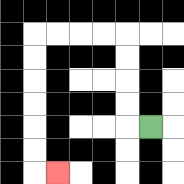{'start': '[6, 5]', 'end': '[2, 7]', 'path_directions': 'L,U,U,U,U,L,L,L,L,D,D,D,D,D,D,R', 'path_coordinates': '[[6, 5], [5, 5], [5, 4], [5, 3], [5, 2], [5, 1], [4, 1], [3, 1], [2, 1], [1, 1], [1, 2], [1, 3], [1, 4], [1, 5], [1, 6], [1, 7], [2, 7]]'}